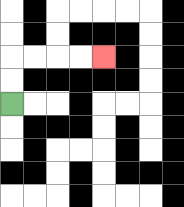{'start': '[0, 4]', 'end': '[4, 2]', 'path_directions': 'U,U,R,R,R,R', 'path_coordinates': '[[0, 4], [0, 3], [0, 2], [1, 2], [2, 2], [3, 2], [4, 2]]'}